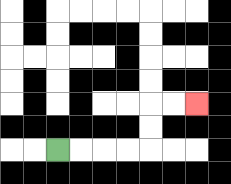{'start': '[2, 6]', 'end': '[8, 4]', 'path_directions': 'R,R,R,R,U,U,R,R', 'path_coordinates': '[[2, 6], [3, 6], [4, 6], [5, 6], [6, 6], [6, 5], [6, 4], [7, 4], [8, 4]]'}